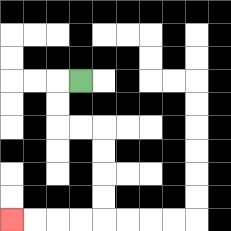{'start': '[3, 3]', 'end': '[0, 9]', 'path_directions': 'L,D,D,R,R,D,D,D,D,L,L,L,L', 'path_coordinates': '[[3, 3], [2, 3], [2, 4], [2, 5], [3, 5], [4, 5], [4, 6], [4, 7], [4, 8], [4, 9], [3, 9], [2, 9], [1, 9], [0, 9]]'}